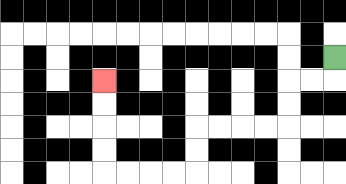{'start': '[14, 2]', 'end': '[4, 3]', 'path_directions': 'D,L,L,D,D,L,L,L,L,D,D,L,L,L,L,U,U,U,U', 'path_coordinates': '[[14, 2], [14, 3], [13, 3], [12, 3], [12, 4], [12, 5], [11, 5], [10, 5], [9, 5], [8, 5], [8, 6], [8, 7], [7, 7], [6, 7], [5, 7], [4, 7], [4, 6], [4, 5], [4, 4], [4, 3]]'}